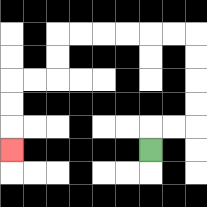{'start': '[6, 6]', 'end': '[0, 6]', 'path_directions': 'U,R,R,U,U,U,U,L,L,L,L,L,L,D,D,L,L,D,D,D', 'path_coordinates': '[[6, 6], [6, 5], [7, 5], [8, 5], [8, 4], [8, 3], [8, 2], [8, 1], [7, 1], [6, 1], [5, 1], [4, 1], [3, 1], [2, 1], [2, 2], [2, 3], [1, 3], [0, 3], [0, 4], [0, 5], [0, 6]]'}